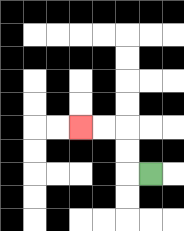{'start': '[6, 7]', 'end': '[3, 5]', 'path_directions': 'L,U,U,L,L', 'path_coordinates': '[[6, 7], [5, 7], [5, 6], [5, 5], [4, 5], [3, 5]]'}